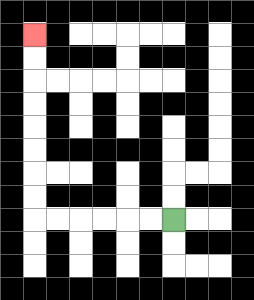{'start': '[7, 9]', 'end': '[1, 1]', 'path_directions': 'L,L,L,L,L,L,U,U,U,U,U,U,U,U', 'path_coordinates': '[[7, 9], [6, 9], [5, 9], [4, 9], [3, 9], [2, 9], [1, 9], [1, 8], [1, 7], [1, 6], [1, 5], [1, 4], [1, 3], [1, 2], [1, 1]]'}